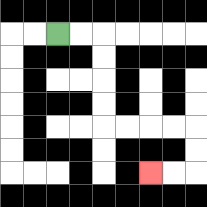{'start': '[2, 1]', 'end': '[6, 7]', 'path_directions': 'R,R,D,D,D,D,R,R,R,R,D,D,L,L', 'path_coordinates': '[[2, 1], [3, 1], [4, 1], [4, 2], [4, 3], [4, 4], [4, 5], [5, 5], [6, 5], [7, 5], [8, 5], [8, 6], [8, 7], [7, 7], [6, 7]]'}